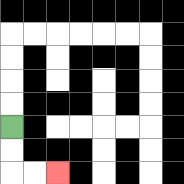{'start': '[0, 5]', 'end': '[2, 7]', 'path_directions': 'D,D,R,R', 'path_coordinates': '[[0, 5], [0, 6], [0, 7], [1, 7], [2, 7]]'}